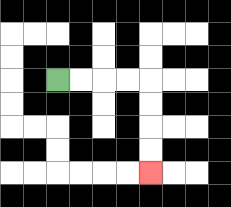{'start': '[2, 3]', 'end': '[6, 7]', 'path_directions': 'R,R,R,R,D,D,D,D', 'path_coordinates': '[[2, 3], [3, 3], [4, 3], [5, 3], [6, 3], [6, 4], [6, 5], [6, 6], [6, 7]]'}